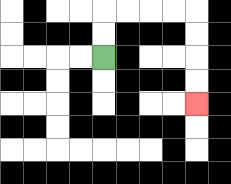{'start': '[4, 2]', 'end': '[8, 4]', 'path_directions': 'U,U,R,R,R,R,D,D,D,D', 'path_coordinates': '[[4, 2], [4, 1], [4, 0], [5, 0], [6, 0], [7, 0], [8, 0], [8, 1], [8, 2], [8, 3], [8, 4]]'}